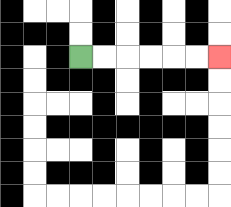{'start': '[3, 2]', 'end': '[9, 2]', 'path_directions': 'R,R,R,R,R,R', 'path_coordinates': '[[3, 2], [4, 2], [5, 2], [6, 2], [7, 2], [8, 2], [9, 2]]'}